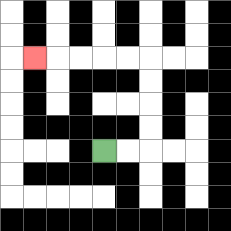{'start': '[4, 6]', 'end': '[1, 2]', 'path_directions': 'R,R,U,U,U,U,L,L,L,L,L', 'path_coordinates': '[[4, 6], [5, 6], [6, 6], [6, 5], [6, 4], [6, 3], [6, 2], [5, 2], [4, 2], [3, 2], [2, 2], [1, 2]]'}